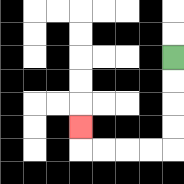{'start': '[7, 2]', 'end': '[3, 5]', 'path_directions': 'D,D,D,D,L,L,L,L,U', 'path_coordinates': '[[7, 2], [7, 3], [7, 4], [7, 5], [7, 6], [6, 6], [5, 6], [4, 6], [3, 6], [3, 5]]'}